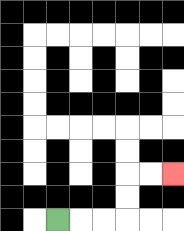{'start': '[2, 9]', 'end': '[7, 7]', 'path_directions': 'R,R,R,U,U,R,R', 'path_coordinates': '[[2, 9], [3, 9], [4, 9], [5, 9], [5, 8], [5, 7], [6, 7], [7, 7]]'}